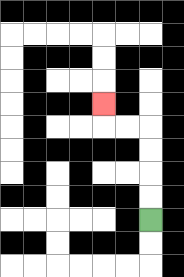{'start': '[6, 9]', 'end': '[4, 4]', 'path_directions': 'U,U,U,U,L,L,U', 'path_coordinates': '[[6, 9], [6, 8], [6, 7], [6, 6], [6, 5], [5, 5], [4, 5], [4, 4]]'}